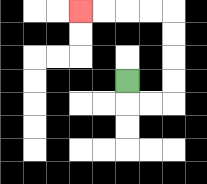{'start': '[5, 3]', 'end': '[3, 0]', 'path_directions': 'D,R,R,U,U,U,U,L,L,L,L', 'path_coordinates': '[[5, 3], [5, 4], [6, 4], [7, 4], [7, 3], [7, 2], [7, 1], [7, 0], [6, 0], [5, 0], [4, 0], [3, 0]]'}